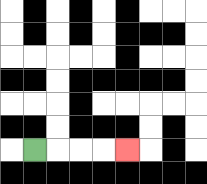{'start': '[1, 6]', 'end': '[5, 6]', 'path_directions': 'R,R,R,R', 'path_coordinates': '[[1, 6], [2, 6], [3, 6], [4, 6], [5, 6]]'}